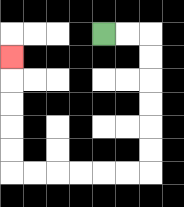{'start': '[4, 1]', 'end': '[0, 2]', 'path_directions': 'R,R,D,D,D,D,D,D,L,L,L,L,L,L,U,U,U,U,U', 'path_coordinates': '[[4, 1], [5, 1], [6, 1], [6, 2], [6, 3], [6, 4], [6, 5], [6, 6], [6, 7], [5, 7], [4, 7], [3, 7], [2, 7], [1, 7], [0, 7], [0, 6], [0, 5], [0, 4], [0, 3], [0, 2]]'}